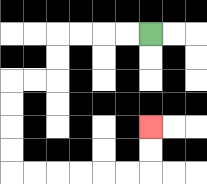{'start': '[6, 1]', 'end': '[6, 5]', 'path_directions': 'L,L,L,L,D,D,L,L,D,D,D,D,R,R,R,R,R,R,U,U', 'path_coordinates': '[[6, 1], [5, 1], [4, 1], [3, 1], [2, 1], [2, 2], [2, 3], [1, 3], [0, 3], [0, 4], [0, 5], [0, 6], [0, 7], [1, 7], [2, 7], [3, 7], [4, 7], [5, 7], [6, 7], [6, 6], [6, 5]]'}